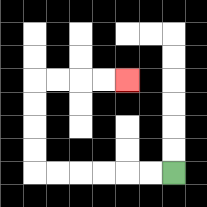{'start': '[7, 7]', 'end': '[5, 3]', 'path_directions': 'L,L,L,L,L,L,U,U,U,U,R,R,R,R', 'path_coordinates': '[[7, 7], [6, 7], [5, 7], [4, 7], [3, 7], [2, 7], [1, 7], [1, 6], [1, 5], [1, 4], [1, 3], [2, 3], [3, 3], [4, 3], [5, 3]]'}